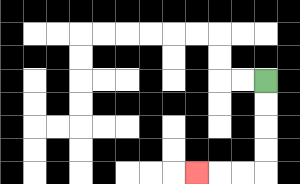{'start': '[11, 3]', 'end': '[8, 7]', 'path_directions': 'D,D,D,D,L,L,L', 'path_coordinates': '[[11, 3], [11, 4], [11, 5], [11, 6], [11, 7], [10, 7], [9, 7], [8, 7]]'}